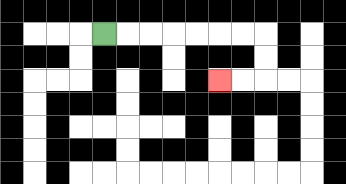{'start': '[4, 1]', 'end': '[9, 3]', 'path_directions': 'R,R,R,R,R,R,R,D,D,L,L', 'path_coordinates': '[[4, 1], [5, 1], [6, 1], [7, 1], [8, 1], [9, 1], [10, 1], [11, 1], [11, 2], [11, 3], [10, 3], [9, 3]]'}